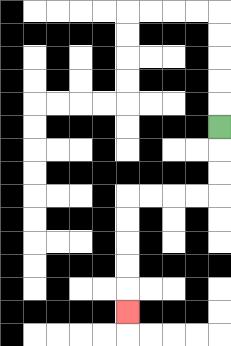{'start': '[9, 5]', 'end': '[5, 13]', 'path_directions': 'D,D,D,L,L,L,L,D,D,D,D,D', 'path_coordinates': '[[9, 5], [9, 6], [9, 7], [9, 8], [8, 8], [7, 8], [6, 8], [5, 8], [5, 9], [5, 10], [5, 11], [5, 12], [5, 13]]'}